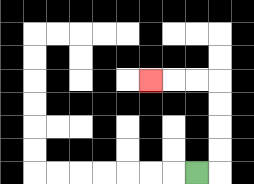{'start': '[8, 7]', 'end': '[6, 3]', 'path_directions': 'R,U,U,U,U,L,L,L', 'path_coordinates': '[[8, 7], [9, 7], [9, 6], [9, 5], [9, 4], [9, 3], [8, 3], [7, 3], [6, 3]]'}